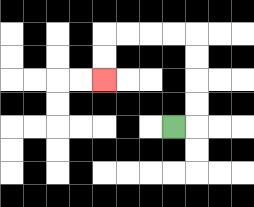{'start': '[7, 5]', 'end': '[4, 3]', 'path_directions': 'R,U,U,U,U,L,L,L,L,D,D', 'path_coordinates': '[[7, 5], [8, 5], [8, 4], [8, 3], [8, 2], [8, 1], [7, 1], [6, 1], [5, 1], [4, 1], [4, 2], [4, 3]]'}